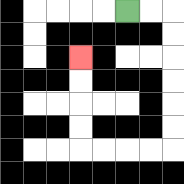{'start': '[5, 0]', 'end': '[3, 2]', 'path_directions': 'R,R,D,D,D,D,D,D,L,L,L,L,U,U,U,U', 'path_coordinates': '[[5, 0], [6, 0], [7, 0], [7, 1], [7, 2], [7, 3], [7, 4], [7, 5], [7, 6], [6, 6], [5, 6], [4, 6], [3, 6], [3, 5], [3, 4], [3, 3], [3, 2]]'}